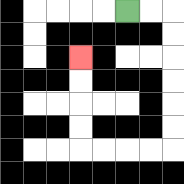{'start': '[5, 0]', 'end': '[3, 2]', 'path_directions': 'R,R,D,D,D,D,D,D,L,L,L,L,U,U,U,U', 'path_coordinates': '[[5, 0], [6, 0], [7, 0], [7, 1], [7, 2], [7, 3], [7, 4], [7, 5], [7, 6], [6, 6], [5, 6], [4, 6], [3, 6], [3, 5], [3, 4], [3, 3], [3, 2]]'}